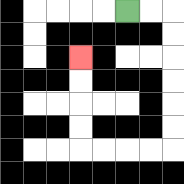{'start': '[5, 0]', 'end': '[3, 2]', 'path_directions': 'R,R,D,D,D,D,D,D,L,L,L,L,U,U,U,U', 'path_coordinates': '[[5, 0], [6, 0], [7, 0], [7, 1], [7, 2], [7, 3], [7, 4], [7, 5], [7, 6], [6, 6], [5, 6], [4, 6], [3, 6], [3, 5], [3, 4], [3, 3], [3, 2]]'}